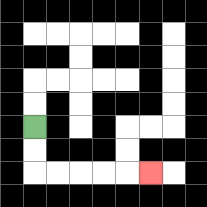{'start': '[1, 5]', 'end': '[6, 7]', 'path_directions': 'D,D,R,R,R,R,R', 'path_coordinates': '[[1, 5], [1, 6], [1, 7], [2, 7], [3, 7], [4, 7], [5, 7], [6, 7]]'}